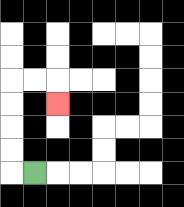{'start': '[1, 7]', 'end': '[2, 4]', 'path_directions': 'L,U,U,U,U,R,R,D', 'path_coordinates': '[[1, 7], [0, 7], [0, 6], [0, 5], [0, 4], [0, 3], [1, 3], [2, 3], [2, 4]]'}